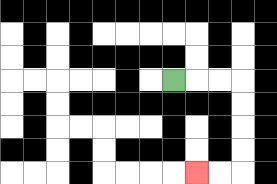{'start': '[7, 3]', 'end': '[8, 7]', 'path_directions': 'R,R,R,D,D,D,D,L,L', 'path_coordinates': '[[7, 3], [8, 3], [9, 3], [10, 3], [10, 4], [10, 5], [10, 6], [10, 7], [9, 7], [8, 7]]'}